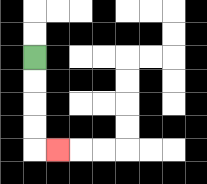{'start': '[1, 2]', 'end': '[2, 6]', 'path_directions': 'D,D,D,D,R', 'path_coordinates': '[[1, 2], [1, 3], [1, 4], [1, 5], [1, 6], [2, 6]]'}